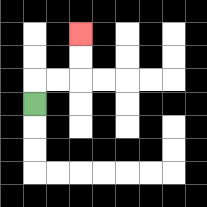{'start': '[1, 4]', 'end': '[3, 1]', 'path_directions': 'U,R,R,U,U', 'path_coordinates': '[[1, 4], [1, 3], [2, 3], [3, 3], [3, 2], [3, 1]]'}